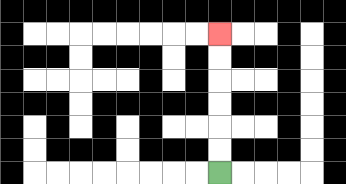{'start': '[9, 7]', 'end': '[9, 1]', 'path_directions': 'U,U,U,U,U,U', 'path_coordinates': '[[9, 7], [9, 6], [9, 5], [9, 4], [9, 3], [9, 2], [9, 1]]'}